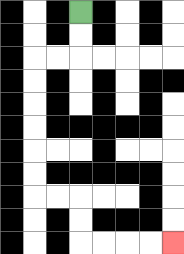{'start': '[3, 0]', 'end': '[7, 10]', 'path_directions': 'D,D,L,L,D,D,D,D,D,D,R,R,D,D,R,R,R,R', 'path_coordinates': '[[3, 0], [3, 1], [3, 2], [2, 2], [1, 2], [1, 3], [1, 4], [1, 5], [1, 6], [1, 7], [1, 8], [2, 8], [3, 8], [3, 9], [3, 10], [4, 10], [5, 10], [6, 10], [7, 10]]'}